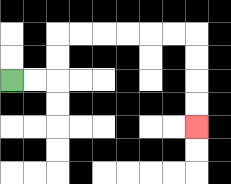{'start': '[0, 3]', 'end': '[8, 5]', 'path_directions': 'R,R,U,U,R,R,R,R,R,R,D,D,D,D', 'path_coordinates': '[[0, 3], [1, 3], [2, 3], [2, 2], [2, 1], [3, 1], [4, 1], [5, 1], [6, 1], [7, 1], [8, 1], [8, 2], [8, 3], [8, 4], [8, 5]]'}